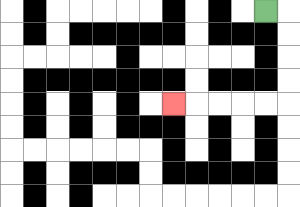{'start': '[11, 0]', 'end': '[7, 4]', 'path_directions': 'R,D,D,D,D,L,L,L,L,L', 'path_coordinates': '[[11, 0], [12, 0], [12, 1], [12, 2], [12, 3], [12, 4], [11, 4], [10, 4], [9, 4], [8, 4], [7, 4]]'}